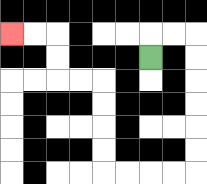{'start': '[6, 2]', 'end': '[0, 1]', 'path_directions': 'U,R,R,D,D,D,D,D,D,L,L,L,L,U,U,U,U,L,L,U,U,L,L', 'path_coordinates': '[[6, 2], [6, 1], [7, 1], [8, 1], [8, 2], [8, 3], [8, 4], [8, 5], [8, 6], [8, 7], [7, 7], [6, 7], [5, 7], [4, 7], [4, 6], [4, 5], [4, 4], [4, 3], [3, 3], [2, 3], [2, 2], [2, 1], [1, 1], [0, 1]]'}